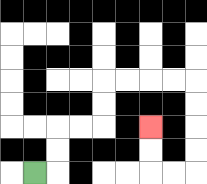{'start': '[1, 7]', 'end': '[6, 5]', 'path_directions': 'R,U,U,R,R,U,U,R,R,R,R,D,D,D,D,L,L,U,U', 'path_coordinates': '[[1, 7], [2, 7], [2, 6], [2, 5], [3, 5], [4, 5], [4, 4], [4, 3], [5, 3], [6, 3], [7, 3], [8, 3], [8, 4], [8, 5], [8, 6], [8, 7], [7, 7], [6, 7], [6, 6], [6, 5]]'}